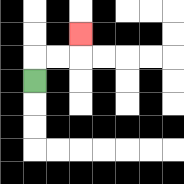{'start': '[1, 3]', 'end': '[3, 1]', 'path_directions': 'U,R,R,U', 'path_coordinates': '[[1, 3], [1, 2], [2, 2], [3, 2], [3, 1]]'}